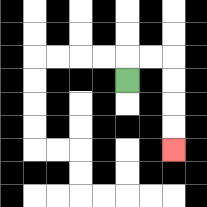{'start': '[5, 3]', 'end': '[7, 6]', 'path_directions': 'U,R,R,D,D,D,D', 'path_coordinates': '[[5, 3], [5, 2], [6, 2], [7, 2], [7, 3], [7, 4], [7, 5], [7, 6]]'}